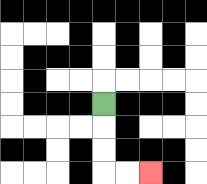{'start': '[4, 4]', 'end': '[6, 7]', 'path_directions': 'D,D,D,R,R', 'path_coordinates': '[[4, 4], [4, 5], [4, 6], [4, 7], [5, 7], [6, 7]]'}